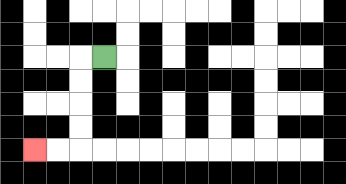{'start': '[4, 2]', 'end': '[1, 6]', 'path_directions': 'L,D,D,D,D,L,L', 'path_coordinates': '[[4, 2], [3, 2], [3, 3], [3, 4], [3, 5], [3, 6], [2, 6], [1, 6]]'}